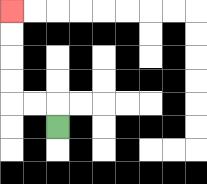{'start': '[2, 5]', 'end': '[0, 0]', 'path_directions': 'U,L,L,U,U,U,U', 'path_coordinates': '[[2, 5], [2, 4], [1, 4], [0, 4], [0, 3], [0, 2], [0, 1], [0, 0]]'}